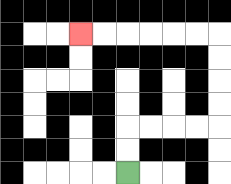{'start': '[5, 7]', 'end': '[3, 1]', 'path_directions': 'U,U,R,R,R,R,U,U,U,U,L,L,L,L,L,L', 'path_coordinates': '[[5, 7], [5, 6], [5, 5], [6, 5], [7, 5], [8, 5], [9, 5], [9, 4], [9, 3], [9, 2], [9, 1], [8, 1], [7, 1], [6, 1], [5, 1], [4, 1], [3, 1]]'}